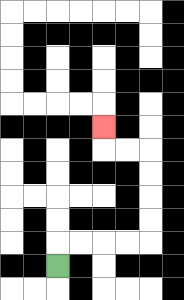{'start': '[2, 11]', 'end': '[4, 5]', 'path_directions': 'U,R,R,R,R,U,U,U,U,L,L,U', 'path_coordinates': '[[2, 11], [2, 10], [3, 10], [4, 10], [5, 10], [6, 10], [6, 9], [6, 8], [6, 7], [6, 6], [5, 6], [4, 6], [4, 5]]'}